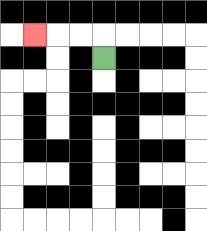{'start': '[4, 2]', 'end': '[1, 1]', 'path_directions': 'U,L,L,L', 'path_coordinates': '[[4, 2], [4, 1], [3, 1], [2, 1], [1, 1]]'}